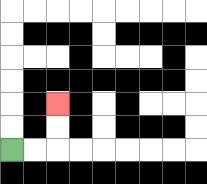{'start': '[0, 6]', 'end': '[2, 4]', 'path_directions': 'R,R,U,U', 'path_coordinates': '[[0, 6], [1, 6], [2, 6], [2, 5], [2, 4]]'}